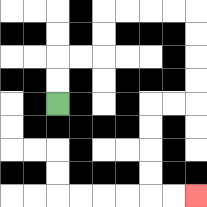{'start': '[2, 4]', 'end': '[8, 8]', 'path_directions': 'U,U,R,R,U,U,R,R,R,R,D,D,D,D,L,L,D,D,D,D,R,R', 'path_coordinates': '[[2, 4], [2, 3], [2, 2], [3, 2], [4, 2], [4, 1], [4, 0], [5, 0], [6, 0], [7, 0], [8, 0], [8, 1], [8, 2], [8, 3], [8, 4], [7, 4], [6, 4], [6, 5], [6, 6], [6, 7], [6, 8], [7, 8], [8, 8]]'}